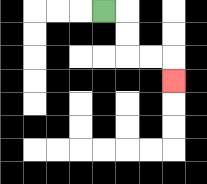{'start': '[4, 0]', 'end': '[7, 3]', 'path_directions': 'R,D,D,R,R,D', 'path_coordinates': '[[4, 0], [5, 0], [5, 1], [5, 2], [6, 2], [7, 2], [7, 3]]'}